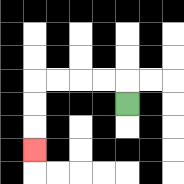{'start': '[5, 4]', 'end': '[1, 6]', 'path_directions': 'U,L,L,L,L,D,D,D', 'path_coordinates': '[[5, 4], [5, 3], [4, 3], [3, 3], [2, 3], [1, 3], [1, 4], [1, 5], [1, 6]]'}